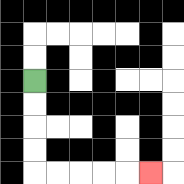{'start': '[1, 3]', 'end': '[6, 7]', 'path_directions': 'D,D,D,D,R,R,R,R,R', 'path_coordinates': '[[1, 3], [1, 4], [1, 5], [1, 6], [1, 7], [2, 7], [3, 7], [4, 7], [5, 7], [6, 7]]'}